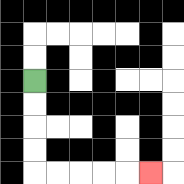{'start': '[1, 3]', 'end': '[6, 7]', 'path_directions': 'D,D,D,D,R,R,R,R,R', 'path_coordinates': '[[1, 3], [1, 4], [1, 5], [1, 6], [1, 7], [2, 7], [3, 7], [4, 7], [5, 7], [6, 7]]'}